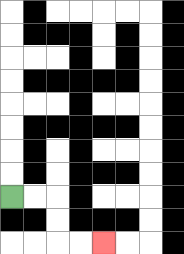{'start': '[0, 8]', 'end': '[4, 10]', 'path_directions': 'R,R,D,D,R,R', 'path_coordinates': '[[0, 8], [1, 8], [2, 8], [2, 9], [2, 10], [3, 10], [4, 10]]'}